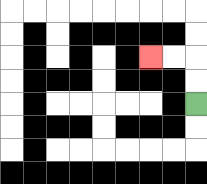{'start': '[8, 4]', 'end': '[6, 2]', 'path_directions': 'U,U,L,L', 'path_coordinates': '[[8, 4], [8, 3], [8, 2], [7, 2], [6, 2]]'}